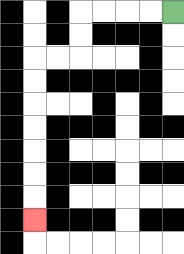{'start': '[7, 0]', 'end': '[1, 9]', 'path_directions': 'L,L,L,L,D,D,L,L,D,D,D,D,D,D,D', 'path_coordinates': '[[7, 0], [6, 0], [5, 0], [4, 0], [3, 0], [3, 1], [3, 2], [2, 2], [1, 2], [1, 3], [1, 4], [1, 5], [1, 6], [1, 7], [1, 8], [1, 9]]'}